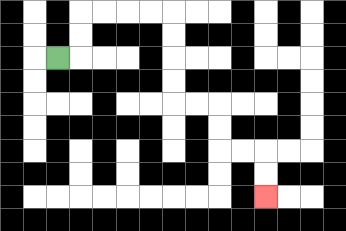{'start': '[2, 2]', 'end': '[11, 8]', 'path_directions': 'R,U,U,R,R,R,R,D,D,D,D,R,R,D,D,R,R,D,D', 'path_coordinates': '[[2, 2], [3, 2], [3, 1], [3, 0], [4, 0], [5, 0], [6, 0], [7, 0], [7, 1], [7, 2], [7, 3], [7, 4], [8, 4], [9, 4], [9, 5], [9, 6], [10, 6], [11, 6], [11, 7], [11, 8]]'}